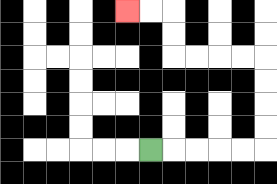{'start': '[6, 6]', 'end': '[5, 0]', 'path_directions': 'R,R,R,R,R,U,U,U,U,L,L,L,L,U,U,L,L', 'path_coordinates': '[[6, 6], [7, 6], [8, 6], [9, 6], [10, 6], [11, 6], [11, 5], [11, 4], [11, 3], [11, 2], [10, 2], [9, 2], [8, 2], [7, 2], [7, 1], [7, 0], [6, 0], [5, 0]]'}